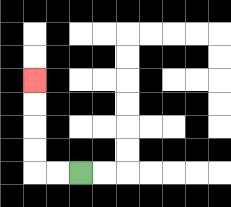{'start': '[3, 7]', 'end': '[1, 3]', 'path_directions': 'L,L,U,U,U,U', 'path_coordinates': '[[3, 7], [2, 7], [1, 7], [1, 6], [1, 5], [1, 4], [1, 3]]'}